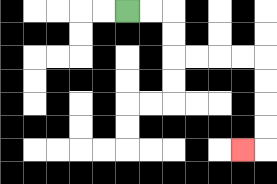{'start': '[5, 0]', 'end': '[10, 6]', 'path_directions': 'R,R,D,D,R,R,R,R,D,D,D,D,L', 'path_coordinates': '[[5, 0], [6, 0], [7, 0], [7, 1], [7, 2], [8, 2], [9, 2], [10, 2], [11, 2], [11, 3], [11, 4], [11, 5], [11, 6], [10, 6]]'}